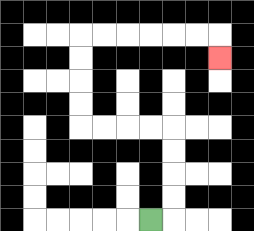{'start': '[6, 9]', 'end': '[9, 2]', 'path_directions': 'R,U,U,U,U,L,L,L,L,U,U,U,U,R,R,R,R,R,R,D', 'path_coordinates': '[[6, 9], [7, 9], [7, 8], [7, 7], [7, 6], [7, 5], [6, 5], [5, 5], [4, 5], [3, 5], [3, 4], [3, 3], [3, 2], [3, 1], [4, 1], [5, 1], [6, 1], [7, 1], [8, 1], [9, 1], [9, 2]]'}